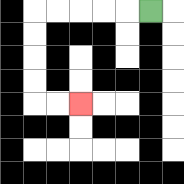{'start': '[6, 0]', 'end': '[3, 4]', 'path_directions': 'L,L,L,L,L,D,D,D,D,R,R', 'path_coordinates': '[[6, 0], [5, 0], [4, 0], [3, 0], [2, 0], [1, 0], [1, 1], [1, 2], [1, 3], [1, 4], [2, 4], [3, 4]]'}